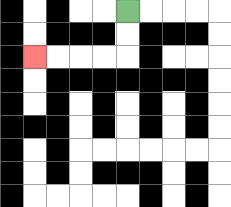{'start': '[5, 0]', 'end': '[1, 2]', 'path_directions': 'D,D,L,L,L,L', 'path_coordinates': '[[5, 0], [5, 1], [5, 2], [4, 2], [3, 2], [2, 2], [1, 2]]'}